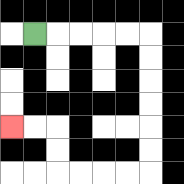{'start': '[1, 1]', 'end': '[0, 5]', 'path_directions': 'R,R,R,R,R,D,D,D,D,D,D,L,L,L,L,U,U,L,L', 'path_coordinates': '[[1, 1], [2, 1], [3, 1], [4, 1], [5, 1], [6, 1], [6, 2], [6, 3], [6, 4], [6, 5], [6, 6], [6, 7], [5, 7], [4, 7], [3, 7], [2, 7], [2, 6], [2, 5], [1, 5], [0, 5]]'}